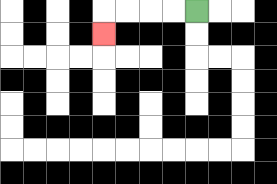{'start': '[8, 0]', 'end': '[4, 1]', 'path_directions': 'L,L,L,L,D', 'path_coordinates': '[[8, 0], [7, 0], [6, 0], [5, 0], [4, 0], [4, 1]]'}